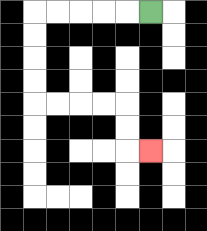{'start': '[6, 0]', 'end': '[6, 6]', 'path_directions': 'L,L,L,L,L,D,D,D,D,R,R,R,R,D,D,R', 'path_coordinates': '[[6, 0], [5, 0], [4, 0], [3, 0], [2, 0], [1, 0], [1, 1], [1, 2], [1, 3], [1, 4], [2, 4], [3, 4], [4, 4], [5, 4], [5, 5], [5, 6], [6, 6]]'}